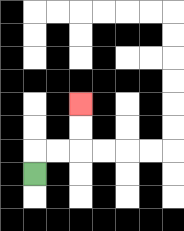{'start': '[1, 7]', 'end': '[3, 4]', 'path_directions': 'U,R,R,U,U', 'path_coordinates': '[[1, 7], [1, 6], [2, 6], [3, 6], [3, 5], [3, 4]]'}